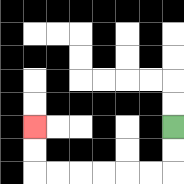{'start': '[7, 5]', 'end': '[1, 5]', 'path_directions': 'D,D,L,L,L,L,L,L,U,U', 'path_coordinates': '[[7, 5], [7, 6], [7, 7], [6, 7], [5, 7], [4, 7], [3, 7], [2, 7], [1, 7], [1, 6], [1, 5]]'}